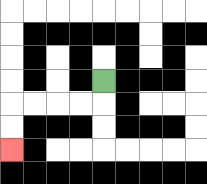{'start': '[4, 3]', 'end': '[0, 6]', 'path_directions': 'D,L,L,L,L,D,D', 'path_coordinates': '[[4, 3], [4, 4], [3, 4], [2, 4], [1, 4], [0, 4], [0, 5], [0, 6]]'}